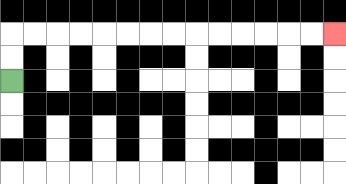{'start': '[0, 3]', 'end': '[14, 1]', 'path_directions': 'U,U,R,R,R,R,R,R,R,R,R,R,R,R,R,R', 'path_coordinates': '[[0, 3], [0, 2], [0, 1], [1, 1], [2, 1], [3, 1], [4, 1], [5, 1], [6, 1], [7, 1], [8, 1], [9, 1], [10, 1], [11, 1], [12, 1], [13, 1], [14, 1]]'}